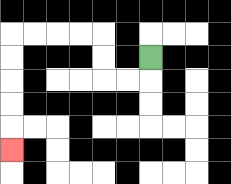{'start': '[6, 2]', 'end': '[0, 6]', 'path_directions': 'D,L,L,U,U,L,L,L,L,D,D,D,D,D', 'path_coordinates': '[[6, 2], [6, 3], [5, 3], [4, 3], [4, 2], [4, 1], [3, 1], [2, 1], [1, 1], [0, 1], [0, 2], [0, 3], [0, 4], [0, 5], [0, 6]]'}